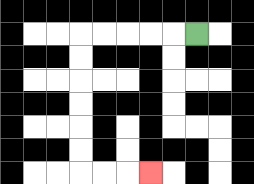{'start': '[8, 1]', 'end': '[6, 7]', 'path_directions': 'L,L,L,L,L,D,D,D,D,D,D,R,R,R', 'path_coordinates': '[[8, 1], [7, 1], [6, 1], [5, 1], [4, 1], [3, 1], [3, 2], [3, 3], [3, 4], [3, 5], [3, 6], [3, 7], [4, 7], [5, 7], [6, 7]]'}